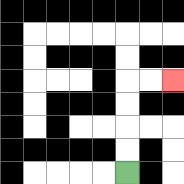{'start': '[5, 7]', 'end': '[7, 3]', 'path_directions': 'U,U,U,U,R,R', 'path_coordinates': '[[5, 7], [5, 6], [5, 5], [5, 4], [5, 3], [6, 3], [7, 3]]'}